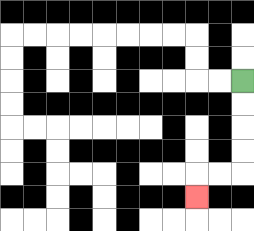{'start': '[10, 3]', 'end': '[8, 8]', 'path_directions': 'D,D,D,D,L,L,D', 'path_coordinates': '[[10, 3], [10, 4], [10, 5], [10, 6], [10, 7], [9, 7], [8, 7], [8, 8]]'}